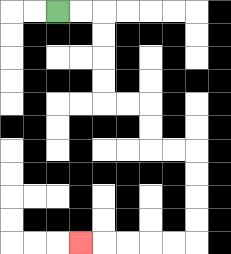{'start': '[2, 0]', 'end': '[3, 10]', 'path_directions': 'R,R,D,D,D,D,R,R,D,D,R,R,D,D,D,D,L,L,L,L,L', 'path_coordinates': '[[2, 0], [3, 0], [4, 0], [4, 1], [4, 2], [4, 3], [4, 4], [5, 4], [6, 4], [6, 5], [6, 6], [7, 6], [8, 6], [8, 7], [8, 8], [8, 9], [8, 10], [7, 10], [6, 10], [5, 10], [4, 10], [3, 10]]'}